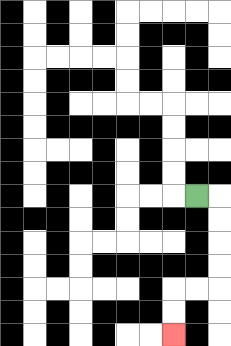{'start': '[8, 8]', 'end': '[7, 14]', 'path_directions': 'R,D,D,D,D,L,L,D,D', 'path_coordinates': '[[8, 8], [9, 8], [9, 9], [9, 10], [9, 11], [9, 12], [8, 12], [7, 12], [7, 13], [7, 14]]'}